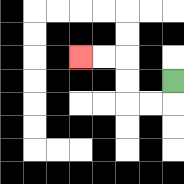{'start': '[7, 3]', 'end': '[3, 2]', 'path_directions': 'D,L,L,U,U,L,L', 'path_coordinates': '[[7, 3], [7, 4], [6, 4], [5, 4], [5, 3], [5, 2], [4, 2], [3, 2]]'}